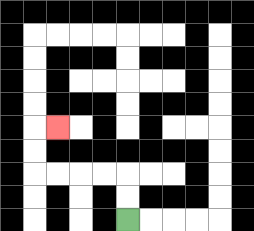{'start': '[5, 9]', 'end': '[2, 5]', 'path_directions': 'U,U,L,L,L,L,U,U,R', 'path_coordinates': '[[5, 9], [5, 8], [5, 7], [4, 7], [3, 7], [2, 7], [1, 7], [1, 6], [1, 5], [2, 5]]'}